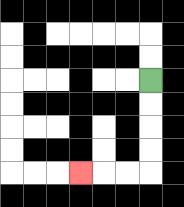{'start': '[6, 3]', 'end': '[3, 7]', 'path_directions': 'D,D,D,D,L,L,L', 'path_coordinates': '[[6, 3], [6, 4], [6, 5], [6, 6], [6, 7], [5, 7], [4, 7], [3, 7]]'}